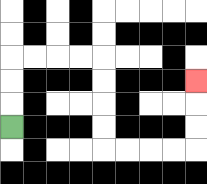{'start': '[0, 5]', 'end': '[8, 3]', 'path_directions': 'U,U,U,R,R,R,R,D,D,D,D,R,R,R,R,U,U,U', 'path_coordinates': '[[0, 5], [0, 4], [0, 3], [0, 2], [1, 2], [2, 2], [3, 2], [4, 2], [4, 3], [4, 4], [4, 5], [4, 6], [5, 6], [6, 6], [7, 6], [8, 6], [8, 5], [8, 4], [8, 3]]'}